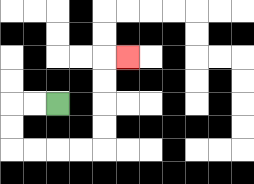{'start': '[2, 4]', 'end': '[5, 2]', 'path_directions': 'L,L,D,D,R,R,R,R,U,U,U,U,R', 'path_coordinates': '[[2, 4], [1, 4], [0, 4], [0, 5], [0, 6], [1, 6], [2, 6], [3, 6], [4, 6], [4, 5], [4, 4], [4, 3], [4, 2], [5, 2]]'}